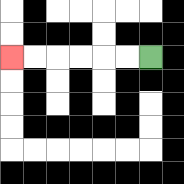{'start': '[6, 2]', 'end': '[0, 2]', 'path_directions': 'L,L,L,L,L,L', 'path_coordinates': '[[6, 2], [5, 2], [4, 2], [3, 2], [2, 2], [1, 2], [0, 2]]'}